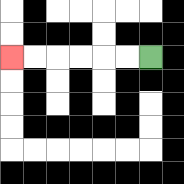{'start': '[6, 2]', 'end': '[0, 2]', 'path_directions': 'L,L,L,L,L,L', 'path_coordinates': '[[6, 2], [5, 2], [4, 2], [3, 2], [2, 2], [1, 2], [0, 2]]'}